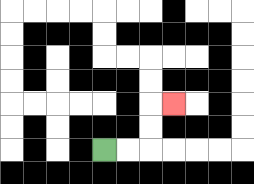{'start': '[4, 6]', 'end': '[7, 4]', 'path_directions': 'R,R,U,U,R', 'path_coordinates': '[[4, 6], [5, 6], [6, 6], [6, 5], [6, 4], [7, 4]]'}